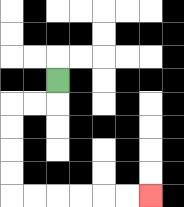{'start': '[2, 3]', 'end': '[6, 8]', 'path_directions': 'D,L,L,D,D,D,D,R,R,R,R,R,R', 'path_coordinates': '[[2, 3], [2, 4], [1, 4], [0, 4], [0, 5], [0, 6], [0, 7], [0, 8], [1, 8], [2, 8], [3, 8], [4, 8], [5, 8], [6, 8]]'}